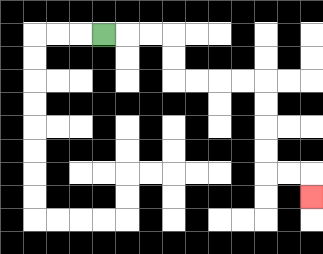{'start': '[4, 1]', 'end': '[13, 8]', 'path_directions': 'R,R,R,D,D,R,R,R,R,D,D,D,D,R,R,D', 'path_coordinates': '[[4, 1], [5, 1], [6, 1], [7, 1], [7, 2], [7, 3], [8, 3], [9, 3], [10, 3], [11, 3], [11, 4], [11, 5], [11, 6], [11, 7], [12, 7], [13, 7], [13, 8]]'}